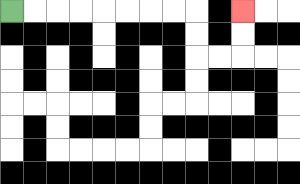{'start': '[0, 0]', 'end': '[10, 0]', 'path_directions': 'R,R,R,R,R,R,R,R,D,D,R,R,U,U', 'path_coordinates': '[[0, 0], [1, 0], [2, 0], [3, 0], [4, 0], [5, 0], [6, 0], [7, 0], [8, 0], [8, 1], [8, 2], [9, 2], [10, 2], [10, 1], [10, 0]]'}